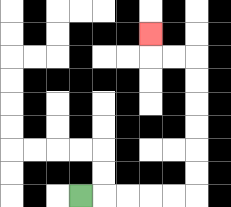{'start': '[3, 8]', 'end': '[6, 1]', 'path_directions': 'R,R,R,R,R,U,U,U,U,U,U,L,L,U', 'path_coordinates': '[[3, 8], [4, 8], [5, 8], [6, 8], [7, 8], [8, 8], [8, 7], [8, 6], [8, 5], [8, 4], [8, 3], [8, 2], [7, 2], [6, 2], [6, 1]]'}